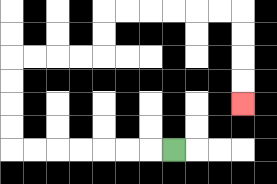{'start': '[7, 6]', 'end': '[10, 4]', 'path_directions': 'L,L,L,L,L,L,L,U,U,U,U,R,R,R,R,U,U,R,R,R,R,R,R,D,D,D,D', 'path_coordinates': '[[7, 6], [6, 6], [5, 6], [4, 6], [3, 6], [2, 6], [1, 6], [0, 6], [0, 5], [0, 4], [0, 3], [0, 2], [1, 2], [2, 2], [3, 2], [4, 2], [4, 1], [4, 0], [5, 0], [6, 0], [7, 0], [8, 0], [9, 0], [10, 0], [10, 1], [10, 2], [10, 3], [10, 4]]'}